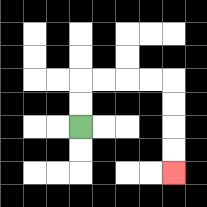{'start': '[3, 5]', 'end': '[7, 7]', 'path_directions': 'U,U,R,R,R,R,D,D,D,D', 'path_coordinates': '[[3, 5], [3, 4], [3, 3], [4, 3], [5, 3], [6, 3], [7, 3], [7, 4], [7, 5], [7, 6], [7, 7]]'}